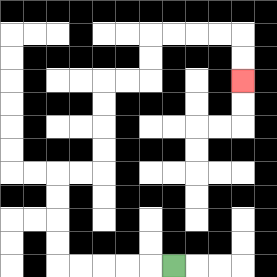{'start': '[7, 11]', 'end': '[10, 3]', 'path_directions': 'L,L,L,L,L,U,U,U,U,R,R,U,U,U,U,R,R,U,U,R,R,R,R,D,D', 'path_coordinates': '[[7, 11], [6, 11], [5, 11], [4, 11], [3, 11], [2, 11], [2, 10], [2, 9], [2, 8], [2, 7], [3, 7], [4, 7], [4, 6], [4, 5], [4, 4], [4, 3], [5, 3], [6, 3], [6, 2], [6, 1], [7, 1], [8, 1], [9, 1], [10, 1], [10, 2], [10, 3]]'}